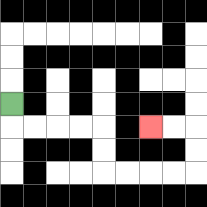{'start': '[0, 4]', 'end': '[6, 5]', 'path_directions': 'D,R,R,R,R,D,D,R,R,R,R,U,U,L,L', 'path_coordinates': '[[0, 4], [0, 5], [1, 5], [2, 5], [3, 5], [4, 5], [4, 6], [4, 7], [5, 7], [6, 7], [7, 7], [8, 7], [8, 6], [8, 5], [7, 5], [6, 5]]'}